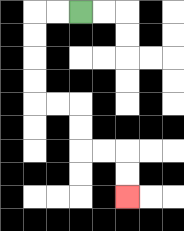{'start': '[3, 0]', 'end': '[5, 8]', 'path_directions': 'L,L,D,D,D,D,R,R,D,D,R,R,D,D', 'path_coordinates': '[[3, 0], [2, 0], [1, 0], [1, 1], [1, 2], [1, 3], [1, 4], [2, 4], [3, 4], [3, 5], [3, 6], [4, 6], [5, 6], [5, 7], [5, 8]]'}